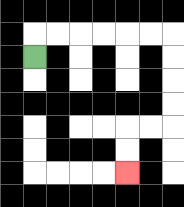{'start': '[1, 2]', 'end': '[5, 7]', 'path_directions': 'U,R,R,R,R,R,R,D,D,D,D,L,L,D,D', 'path_coordinates': '[[1, 2], [1, 1], [2, 1], [3, 1], [4, 1], [5, 1], [6, 1], [7, 1], [7, 2], [7, 3], [7, 4], [7, 5], [6, 5], [5, 5], [5, 6], [5, 7]]'}